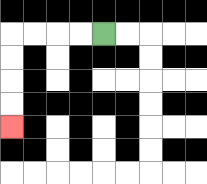{'start': '[4, 1]', 'end': '[0, 5]', 'path_directions': 'L,L,L,L,D,D,D,D', 'path_coordinates': '[[4, 1], [3, 1], [2, 1], [1, 1], [0, 1], [0, 2], [0, 3], [0, 4], [0, 5]]'}